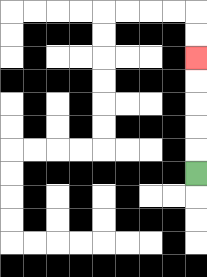{'start': '[8, 7]', 'end': '[8, 2]', 'path_directions': 'U,U,U,U,U', 'path_coordinates': '[[8, 7], [8, 6], [8, 5], [8, 4], [8, 3], [8, 2]]'}